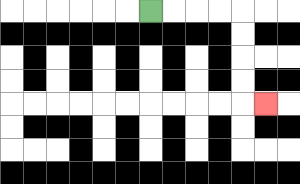{'start': '[6, 0]', 'end': '[11, 4]', 'path_directions': 'R,R,R,R,D,D,D,D,R', 'path_coordinates': '[[6, 0], [7, 0], [8, 0], [9, 0], [10, 0], [10, 1], [10, 2], [10, 3], [10, 4], [11, 4]]'}